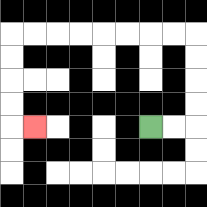{'start': '[6, 5]', 'end': '[1, 5]', 'path_directions': 'R,R,U,U,U,U,L,L,L,L,L,L,L,L,D,D,D,D,R', 'path_coordinates': '[[6, 5], [7, 5], [8, 5], [8, 4], [8, 3], [8, 2], [8, 1], [7, 1], [6, 1], [5, 1], [4, 1], [3, 1], [2, 1], [1, 1], [0, 1], [0, 2], [0, 3], [0, 4], [0, 5], [1, 5]]'}